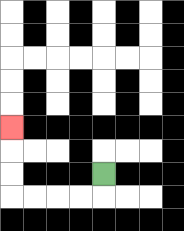{'start': '[4, 7]', 'end': '[0, 5]', 'path_directions': 'D,L,L,L,L,U,U,U', 'path_coordinates': '[[4, 7], [4, 8], [3, 8], [2, 8], [1, 8], [0, 8], [0, 7], [0, 6], [0, 5]]'}